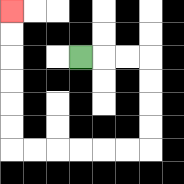{'start': '[3, 2]', 'end': '[0, 0]', 'path_directions': 'R,R,R,D,D,D,D,L,L,L,L,L,L,U,U,U,U,U,U', 'path_coordinates': '[[3, 2], [4, 2], [5, 2], [6, 2], [6, 3], [6, 4], [6, 5], [6, 6], [5, 6], [4, 6], [3, 6], [2, 6], [1, 6], [0, 6], [0, 5], [0, 4], [0, 3], [0, 2], [0, 1], [0, 0]]'}